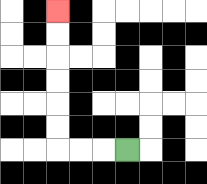{'start': '[5, 6]', 'end': '[2, 0]', 'path_directions': 'L,L,L,U,U,U,U,U,U', 'path_coordinates': '[[5, 6], [4, 6], [3, 6], [2, 6], [2, 5], [2, 4], [2, 3], [2, 2], [2, 1], [2, 0]]'}